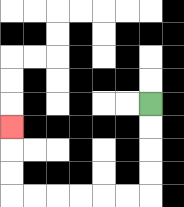{'start': '[6, 4]', 'end': '[0, 5]', 'path_directions': 'D,D,D,D,L,L,L,L,L,L,U,U,U', 'path_coordinates': '[[6, 4], [6, 5], [6, 6], [6, 7], [6, 8], [5, 8], [4, 8], [3, 8], [2, 8], [1, 8], [0, 8], [0, 7], [0, 6], [0, 5]]'}